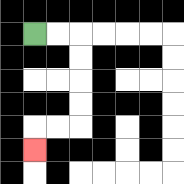{'start': '[1, 1]', 'end': '[1, 6]', 'path_directions': 'R,R,D,D,D,D,L,L,D', 'path_coordinates': '[[1, 1], [2, 1], [3, 1], [3, 2], [3, 3], [3, 4], [3, 5], [2, 5], [1, 5], [1, 6]]'}